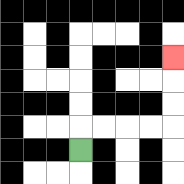{'start': '[3, 6]', 'end': '[7, 2]', 'path_directions': 'U,R,R,R,R,U,U,U', 'path_coordinates': '[[3, 6], [3, 5], [4, 5], [5, 5], [6, 5], [7, 5], [7, 4], [7, 3], [7, 2]]'}